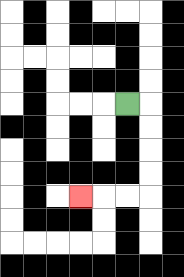{'start': '[5, 4]', 'end': '[3, 8]', 'path_directions': 'R,D,D,D,D,L,L,L', 'path_coordinates': '[[5, 4], [6, 4], [6, 5], [6, 6], [6, 7], [6, 8], [5, 8], [4, 8], [3, 8]]'}